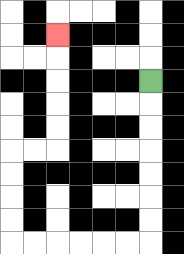{'start': '[6, 3]', 'end': '[2, 1]', 'path_directions': 'D,D,D,D,D,D,D,L,L,L,L,L,L,U,U,U,U,R,R,U,U,U,U,U', 'path_coordinates': '[[6, 3], [6, 4], [6, 5], [6, 6], [6, 7], [6, 8], [6, 9], [6, 10], [5, 10], [4, 10], [3, 10], [2, 10], [1, 10], [0, 10], [0, 9], [0, 8], [0, 7], [0, 6], [1, 6], [2, 6], [2, 5], [2, 4], [2, 3], [2, 2], [2, 1]]'}